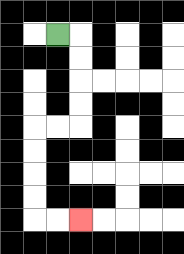{'start': '[2, 1]', 'end': '[3, 9]', 'path_directions': 'R,D,D,D,D,L,L,D,D,D,D,R,R', 'path_coordinates': '[[2, 1], [3, 1], [3, 2], [3, 3], [3, 4], [3, 5], [2, 5], [1, 5], [1, 6], [1, 7], [1, 8], [1, 9], [2, 9], [3, 9]]'}